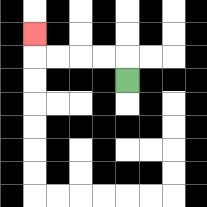{'start': '[5, 3]', 'end': '[1, 1]', 'path_directions': 'U,L,L,L,L,U', 'path_coordinates': '[[5, 3], [5, 2], [4, 2], [3, 2], [2, 2], [1, 2], [1, 1]]'}